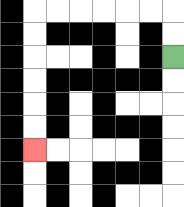{'start': '[7, 2]', 'end': '[1, 6]', 'path_directions': 'U,U,L,L,L,L,L,L,D,D,D,D,D,D', 'path_coordinates': '[[7, 2], [7, 1], [7, 0], [6, 0], [5, 0], [4, 0], [3, 0], [2, 0], [1, 0], [1, 1], [1, 2], [1, 3], [1, 4], [1, 5], [1, 6]]'}